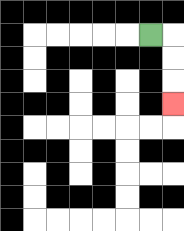{'start': '[6, 1]', 'end': '[7, 4]', 'path_directions': 'R,D,D,D', 'path_coordinates': '[[6, 1], [7, 1], [7, 2], [7, 3], [7, 4]]'}